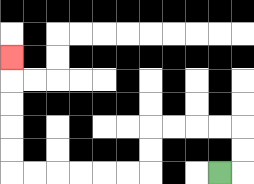{'start': '[9, 7]', 'end': '[0, 2]', 'path_directions': 'R,U,U,L,L,L,L,D,D,L,L,L,L,L,L,U,U,U,U,U', 'path_coordinates': '[[9, 7], [10, 7], [10, 6], [10, 5], [9, 5], [8, 5], [7, 5], [6, 5], [6, 6], [6, 7], [5, 7], [4, 7], [3, 7], [2, 7], [1, 7], [0, 7], [0, 6], [0, 5], [0, 4], [0, 3], [0, 2]]'}